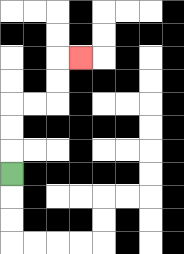{'start': '[0, 7]', 'end': '[3, 2]', 'path_directions': 'U,U,U,R,R,U,U,R', 'path_coordinates': '[[0, 7], [0, 6], [0, 5], [0, 4], [1, 4], [2, 4], [2, 3], [2, 2], [3, 2]]'}